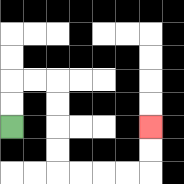{'start': '[0, 5]', 'end': '[6, 5]', 'path_directions': 'U,U,R,R,D,D,D,D,R,R,R,R,U,U', 'path_coordinates': '[[0, 5], [0, 4], [0, 3], [1, 3], [2, 3], [2, 4], [2, 5], [2, 6], [2, 7], [3, 7], [4, 7], [5, 7], [6, 7], [6, 6], [6, 5]]'}